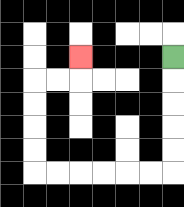{'start': '[7, 2]', 'end': '[3, 2]', 'path_directions': 'D,D,D,D,D,L,L,L,L,L,L,U,U,U,U,R,R,U', 'path_coordinates': '[[7, 2], [7, 3], [7, 4], [7, 5], [7, 6], [7, 7], [6, 7], [5, 7], [4, 7], [3, 7], [2, 7], [1, 7], [1, 6], [1, 5], [1, 4], [1, 3], [2, 3], [3, 3], [3, 2]]'}